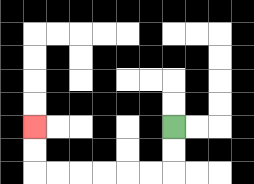{'start': '[7, 5]', 'end': '[1, 5]', 'path_directions': 'D,D,L,L,L,L,L,L,U,U', 'path_coordinates': '[[7, 5], [7, 6], [7, 7], [6, 7], [5, 7], [4, 7], [3, 7], [2, 7], [1, 7], [1, 6], [1, 5]]'}